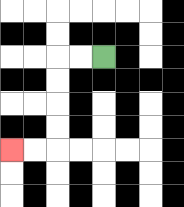{'start': '[4, 2]', 'end': '[0, 6]', 'path_directions': 'L,L,D,D,D,D,L,L', 'path_coordinates': '[[4, 2], [3, 2], [2, 2], [2, 3], [2, 4], [2, 5], [2, 6], [1, 6], [0, 6]]'}